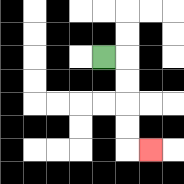{'start': '[4, 2]', 'end': '[6, 6]', 'path_directions': 'R,D,D,D,D,R', 'path_coordinates': '[[4, 2], [5, 2], [5, 3], [5, 4], [5, 5], [5, 6], [6, 6]]'}